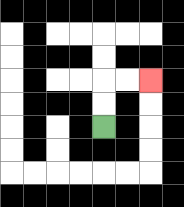{'start': '[4, 5]', 'end': '[6, 3]', 'path_directions': 'U,U,R,R', 'path_coordinates': '[[4, 5], [4, 4], [4, 3], [5, 3], [6, 3]]'}